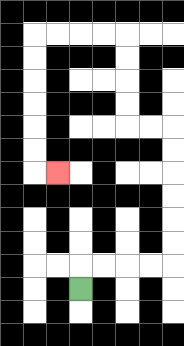{'start': '[3, 12]', 'end': '[2, 7]', 'path_directions': 'U,R,R,R,R,U,U,U,U,U,U,L,L,U,U,U,U,L,L,L,L,D,D,D,D,D,D,R', 'path_coordinates': '[[3, 12], [3, 11], [4, 11], [5, 11], [6, 11], [7, 11], [7, 10], [7, 9], [7, 8], [7, 7], [7, 6], [7, 5], [6, 5], [5, 5], [5, 4], [5, 3], [5, 2], [5, 1], [4, 1], [3, 1], [2, 1], [1, 1], [1, 2], [1, 3], [1, 4], [1, 5], [1, 6], [1, 7], [2, 7]]'}